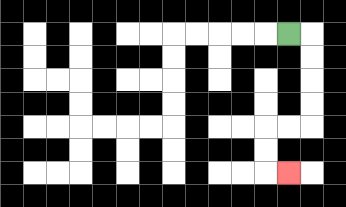{'start': '[12, 1]', 'end': '[12, 7]', 'path_directions': 'R,D,D,D,D,L,L,D,D,R', 'path_coordinates': '[[12, 1], [13, 1], [13, 2], [13, 3], [13, 4], [13, 5], [12, 5], [11, 5], [11, 6], [11, 7], [12, 7]]'}